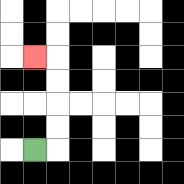{'start': '[1, 6]', 'end': '[1, 2]', 'path_directions': 'R,U,U,U,U,L', 'path_coordinates': '[[1, 6], [2, 6], [2, 5], [2, 4], [2, 3], [2, 2], [1, 2]]'}